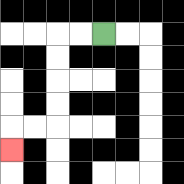{'start': '[4, 1]', 'end': '[0, 6]', 'path_directions': 'L,L,D,D,D,D,L,L,D', 'path_coordinates': '[[4, 1], [3, 1], [2, 1], [2, 2], [2, 3], [2, 4], [2, 5], [1, 5], [0, 5], [0, 6]]'}